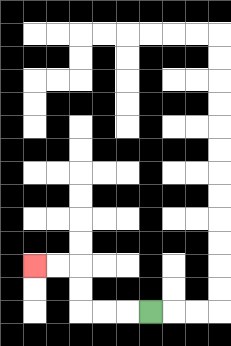{'start': '[6, 13]', 'end': '[1, 11]', 'path_directions': 'L,L,L,U,U,L,L', 'path_coordinates': '[[6, 13], [5, 13], [4, 13], [3, 13], [3, 12], [3, 11], [2, 11], [1, 11]]'}